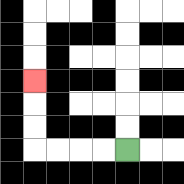{'start': '[5, 6]', 'end': '[1, 3]', 'path_directions': 'L,L,L,L,U,U,U', 'path_coordinates': '[[5, 6], [4, 6], [3, 6], [2, 6], [1, 6], [1, 5], [1, 4], [1, 3]]'}